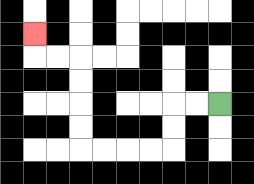{'start': '[9, 4]', 'end': '[1, 1]', 'path_directions': 'L,L,D,D,L,L,L,L,U,U,U,U,L,L,U', 'path_coordinates': '[[9, 4], [8, 4], [7, 4], [7, 5], [7, 6], [6, 6], [5, 6], [4, 6], [3, 6], [3, 5], [3, 4], [3, 3], [3, 2], [2, 2], [1, 2], [1, 1]]'}